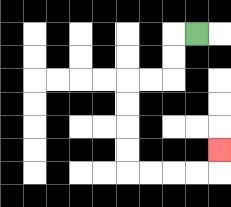{'start': '[8, 1]', 'end': '[9, 6]', 'path_directions': 'L,D,D,L,L,D,D,D,D,R,R,R,R,U', 'path_coordinates': '[[8, 1], [7, 1], [7, 2], [7, 3], [6, 3], [5, 3], [5, 4], [5, 5], [5, 6], [5, 7], [6, 7], [7, 7], [8, 7], [9, 7], [9, 6]]'}